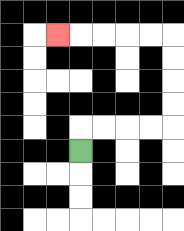{'start': '[3, 6]', 'end': '[2, 1]', 'path_directions': 'U,R,R,R,R,U,U,U,U,L,L,L,L,L', 'path_coordinates': '[[3, 6], [3, 5], [4, 5], [5, 5], [6, 5], [7, 5], [7, 4], [7, 3], [7, 2], [7, 1], [6, 1], [5, 1], [4, 1], [3, 1], [2, 1]]'}